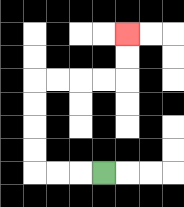{'start': '[4, 7]', 'end': '[5, 1]', 'path_directions': 'L,L,L,U,U,U,U,R,R,R,R,U,U', 'path_coordinates': '[[4, 7], [3, 7], [2, 7], [1, 7], [1, 6], [1, 5], [1, 4], [1, 3], [2, 3], [3, 3], [4, 3], [5, 3], [5, 2], [5, 1]]'}